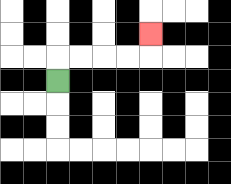{'start': '[2, 3]', 'end': '[6, 1]', 'path_directions': 'U,R,R,R,R,U', 'path_coordinates': '[[2, 3], [2, 2], [3, 2], [4, 2], [5, 2], [6, 2], [6, 1]]'}